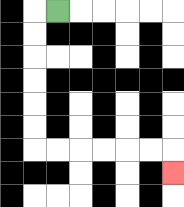{'start': '[2, 0]', 'end': '[7, 7]', 'path_directions': 'L,D,D,D,D,D,D,R,R,R,R,R,R,D', 'path_coordinates': '[[2, 0], [1, 0], [1, 1], [1, 2], [1, 3], [1, 4], [1, 5], [1, 6], [2, 6], [3, 6], [4, 6], [5, 6], [6, 6], [7, 6], [7, 7]]'}